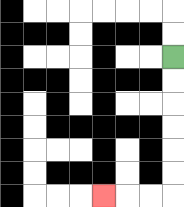{'start': '[7, 2]', 'end': '[4, 8]', 'path_directions': 'D,D,D,D,D,D,L,L,L', 'path_coordinates': '[[7, 2], [7, 3], [7, 4], [7, 5], [7, 6], [7, 7], [7, 8], [6, 8], [5, 8], [4, 8]]'}